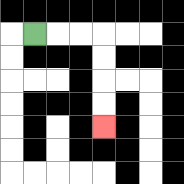{'start': '[1, 1]', 'end': '[4, 5]', 'path_directions': 'R,R,R,D,D,D,D', 'path_coordinates': '[[1, 1], [2, 1], [3, 1], [4, 1], [4, 2], [4, 3], [4, 4], [4, 5]]'}